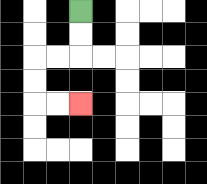{'start': '[3, 0]', 'end': '[3, 4]', 'path_directions': 'D,D,L,L,D,D,R,R', 'path_coordinates': '[[3, 0], [3, 1], [3, 2], [2, 2], [1, 2], [1, 3], [1, 4], [2, 4], [3, 4]]'}